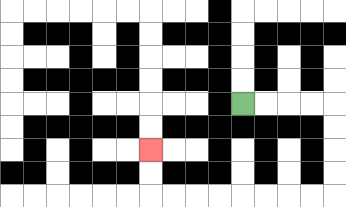{'start': '[10, 4]', 'end': '[6, 6]', 'path_directions': 'R,R,R,R,D,D,D,D,L,L,L,L,L,L,L,L,U,U', 'path_coordinates': '[[10, 4], [11, 4], [12, 4], [13, 4], [14, 4], [14, 5], [14, 6], [14, 7], [14, 8], [13, 8], [12, 8], [11, 8], [10, 8], [9, 8], [8, 8], [7, 8], [6, 8], [6, 7], [6, 6]]'}